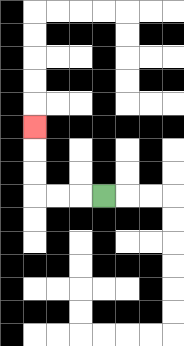{'start': '[4, 8]', 'end': '[1, 5]', 'path_directions': 'L,L,L,U,U,U', 'path_coordinates': '[[4, 8], [3, 8], [2, 8], [1, 8], [1, 7], [1, 6], [1, 5]]'}